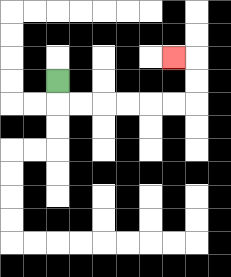{'start': '[2, 3]', 'end': '[7, 2]', 'path_directions': 'D,R,R,R,R,R,R,U,U,L', 'path_coordinates': '[[2, 3], [2, 4], [3, 4], [4, 4], [5, 4], [6, 4], [7, 4], [8, 4], [8, 3], [8, 2], [7, 2]]'}